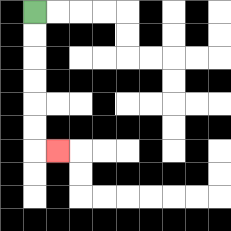{'start': '[1, 0]', 'end': '[2, 6]', 'path_directions': 'D,D,D,D,D,D,R', 'path_coordinates': '[[1, 0], [1, 1], [1, 2], [1, 3], [1, 4], [1, 5], [1, 6], [2, 6]]'}